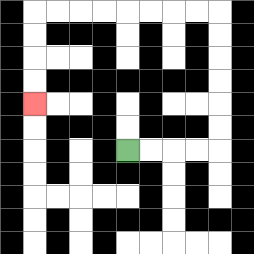{'start': '[5, 6]', 'end': '[1, 4]', 'path_directions': 'R,R,R,R,U,U,U,U,U,U,L,L,L,L,L,L,L,L,D,D,D,D', 'path_coordinates': '[[5, 6], [6, 6], [7, 6], [8, 6], [9, 6], [9, 5], [9, 4], [9, 3], [9, 2], [9, 1], [9, 0], [8, 0], [7, 0], [6, 0], [5, 0], [4, 0], [3, 0], [2, 0], [1, 0], [1, 1], [1, 2], [1, 3], [1, 4]]'}